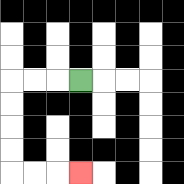{'start': '[3, 3]', 'end': '[3, 7]', 'path_directions': 'L,L,L,D,D,D,D,R,R,R', 'path_coordinates': '[[3, 3], [2, 3], [1, 3], [0, 3], [0, 4], [0, 5], [0, 6], [0, 7], [1, 7], [2, 7], [3, 7]]'}